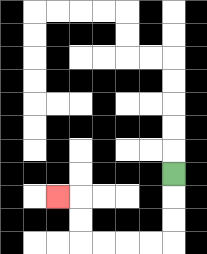{'start': '[7, 7]', 'end': '[2, 8]', 'path_directions': 'D,D,D,L,L,L,L,U,U,L', 'path_coordinates': '[[7, 7], [7, 8], [7, 9], [7, 10], [6, 10], [5, 10], [4, 10], [3, 10], [3, 9], [3, 8], [2, 8]]'}